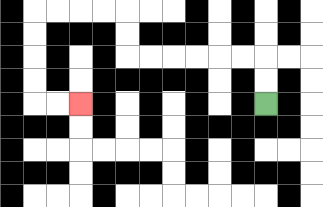{'start': '[11, 4]', 'end': '[3, 4]', 'path_directions': 'U,U,L,L,L,L,L,L,U,U,L,L,L,L,D,D,D,D,R,R', 'path_coordinates': '[[11, 4], [11, 3], [11, 2], [10, 2], [9, 2], [8, 2], [7, 2], [6, 2], [5, 2], [5, 1], [5, 0], [4, 0], [3, 0], [2, 0], [1, 0], [1, 1], [1, 2], [1, 3], [1, 4], [2, 4], [3, 4]]'}